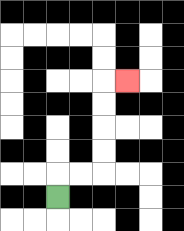{'start': '[2, 8]', 'end': '[5, 3]', 'path_directions': 'U,R,R,U,U,U,U,R', 'path_coordinates': '[[2, 8], [2, 7], [3, 7], [4, 7], [4, 6], [4, 5], [4, 4], [4, 3], [5, 3]]'}